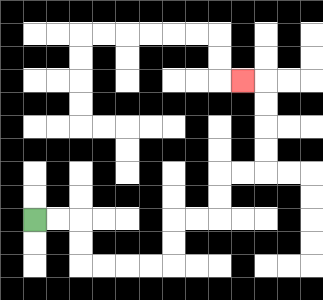{'start': '[1, 9]', 'end': '[10, 3]', 'path_directions': 'R,R,D,D,R,R,R,R,U,U,R,R,U,U,R,R,U,U,U,U,L', 'path_coordinates': '[[1, 9], [2, 9], [3, 9], [3, 10], [3, 11], [4, 11], [5, 11], [6, 11], [7, 11], [7, 10], [7, 9], [8, 9], [9, 9], [9, 8], [9, 7], [10, 7], [11, 7], [11, 6], [11, 5], [11, 4], [11, 3], [10, 3]]'}